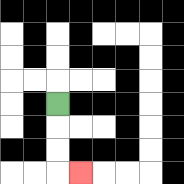{'start': '[2, 4]', 'end': '[3, 7]', 'path_directions': 'D,D,D,R', 'path_coordinates': '[[2, 4], [2, 5], [2, 6], [2, 7], [3, 7]]'}